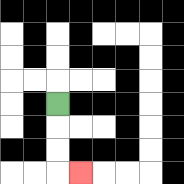{'start': '[2, 4]', 'end': '[3, 7]', 'path_directions': 'D,D,D,R', 'path_coordinates': '[[2, 4], [2, 5], [2, 6], [2, 7], [3, 7]]'}